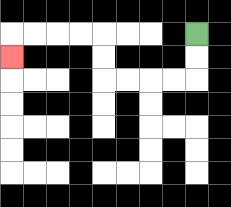{'start': '[8, 1]', 'end': '[0, 2]', 'path_directions': 'D,D,L,L,L,L,U,U,L,L,L,L,D', 'path_coordinates': '[[8, 1], [8, 2], [8, 3], [7, 3], [6, 3], [5, 3], [4, 3], [4, 2], [4, 1], [3, 1], [2, 1], [1, 1], [0, 1], [0, 2]]'}